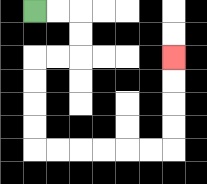{'start': '[1, 0]', 'end': '[7, 2]', 'path_directions': 'R,R,D,D,L,L,D,D,D,D,R,R,R,R,R,R,U,U,U,U', 'path_coordinates': '[[1, 0], [2, 0], [3, 0], [3, 1], [3, 2], [2, 2], [1, 2], [1, 3], [1, 4], [1, 5], [1, 6], [2, 6], [3, 6], [4, 6], [5, 6], [6, 6], [7, 6], [7, 5], [7, 4], [7, 3], [7, 2]]'}